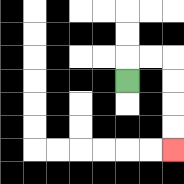{'start': '[5, 3]', 'end': '[7, 6]', 'path_directions': 'U,R,R,D,D,D,D', 'path_coordinates': '[[5, 3], [5, 2], [6, 2], [7, 2], [7, 3], [7, 4], [7, 5], [7, 6]]'}